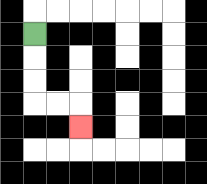{'start': '[1, 1]', 'end': '[3, 5]', 'path_directions': 'D,D,D,R,R,D', 'path_coordinates': '[[1, 1], [1, 2], [1, 3], [1, 4], [2, 4], [3, 4], [3, 5]]'}